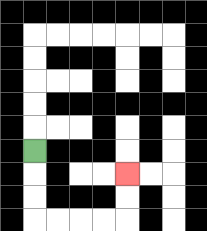{'start': '[1, 6]', 'end': '[5, 7]', 'path_directions': 'D,D,D,R,R,R,R,U,U', 'path_coordinates': '[[1, 6], [1, 7], [1, 8], [1, 9], [2, 9], [3, 9], [4, 9], [5, 9], [5, 8], [5, 7]]'}